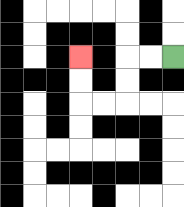{'start': '[7, 2]', 'end': '[3, 2]', 'path_directions': 'L,L,D,D,L,L,U,U', 'path_coordinates': '[[7, 2], [6, 2], [5, 2], [5, 3], [5, 4], [4, 4], [3, 4], [3, 3], [3, 2]]'}